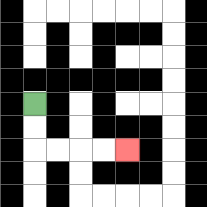{'start': '[1, 4]', 'end': '[5, 6]', 'path_directions': 'D,D,R,R,R,R', 'path_coordinates': '[[1, 4], [1, 5], [1, 6], [2, 6], [3, 6], [4, 6], [5, 6]]'}